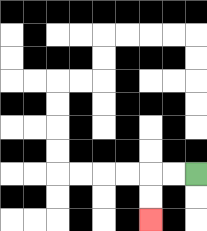{'start': '[8, 7]', 'end': '[6, 9]', 'path_directions': 'L,L,D,D', 'path_coordinates': '[[8, 7], [7, 7], [6, 7], [6, 8], [6, 9]]'}